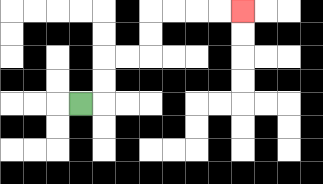{'start': '[3, 4]', 'end': '[10, 0]', 'path_directions': 'R,U,U,R,R,U,U,R,R,R,R', 'path_coordinates': '[[3, 4], [4, 4], [4, 3], [4, 2], [5, 2], [6, 2], [6, 1], [6, 0], [7, 0], [8, 0], [9, 0], [10, 0]]'}